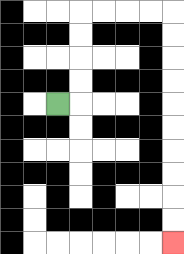{'start': '[2, 4]', 'end': '[7, 10]', 'path_directions': 'R,U,U,U,U,R,R,R,R,D,D,D,D,D,D,D,D,D,D', 'path_coordinates': '[[2, 4], [3, 4], [3, 3], [3, 2], [3, 1], [3, 0], [4, 0], [5, 0], [6, 0], [7, 0], [7, 1], [7, 2], [7, 3], [7, 4], [7, 5], [7, 6], [7, 7], [7, 8], [7, 9], [7, 10]]'}